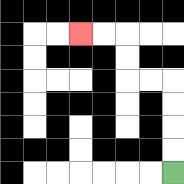{'start': '[7, 7]', 'end': '[3, 1]', 'path_directions': 'U,U,U,U,L,L,U,U,L,L', 'path_coordinates': '[[7, 7], [7, 6], [7, 5], [7, 4], [7, 3], [6, 3], [5, 3], [5, 2], [5, 1], [4, 1], [3, 1]]'}